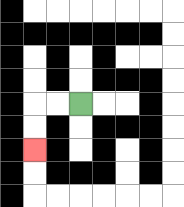{'start': '[3, 4]', 'end': '[1, 6]', 'path_directions': 'L,L,D,D', 'path_coordinates': '[[3, 4], [2, 4], [1, 4], [1, 5], [1, 6]]'}